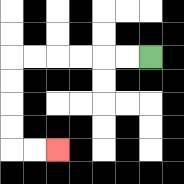{'start': '[6, 2]', 'end': '[2, 6]', 'path_directions': 'L,L,L,L,L,L,D,D,D,D,R,R', 'path_coordinates': '[[6, 2], [5, 2], [4, 2], [3, 2], [2, 2], [1, 2], [0, 2], [0, 3], [0, 4], [0, 5], [0, 6], [1, 6], [2, 6]]'}